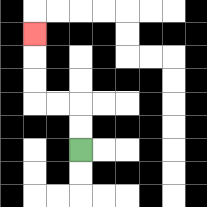{'start': '[3, 6]', 'end': '[1, 1]', 'path_directions': 'U,U,L,L,U,U,U', 'path_coordinates': '[[3, 6], [3, 5], [3, 4], [2, 4], [1, 4], [1, 3], [1, 2], [1, 1]]'}